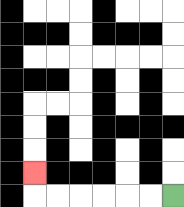{'start': '[7, 8]', 'end': '[1, 7]', 'path_directions': 'L,L,L,L,L,L,U', 'path_coordinates': '[[7, 8], [6, 8], [5, 8], [4, 8], [3, 8], [2, 8], [1, 8], [1, 7]]'}